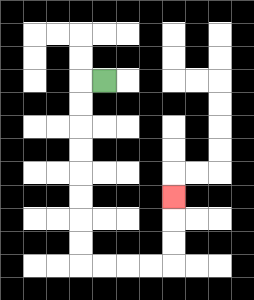{'start': '[4, 3]', 'end': '[7, 8]', 'path_directions': 'L,D,D,D,D,D,D,D,D,R,R,R,R,U,U,U', 'path_coordinates': '[[4, 3], [3, 3], [3, 4], [3, 5], [3, 6], [3, 7], [3, 8], [3, 9], [3, 10], [3, 11], [4, 11], [5, 11], [6, 11], [7, 11], [7, 10], [7, 9], [7, 8]]'}